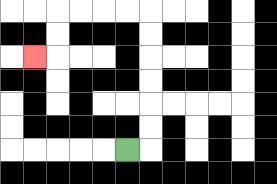{'start': '[5, 6]', 'end': '[1, 2]', 'path_directions': 'R,U,U,U,U,U,U,L,L,L,L,D,D,L', 'path_coordinates': '[[5, 6], [6, 6], [6, 5], [6, 4], [6, 3], [6, 2], [6, 1], [6, 0], [5, 0], [4, 0], [3, 0], [2, 0], [2, 1], [2, 2], [1, 2]]'}